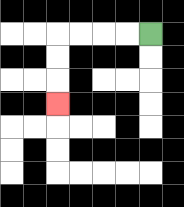{'start': '[6, 1]', 'end': '[2, 4]', 'path_directions': 'L,L,L,L,D,D,D', 'path_coordinates': '[[6, 1], [5, 1], [4, 1], [3, 1], [2, 1], [2, 2], [2, 3], [2, 4]]'}